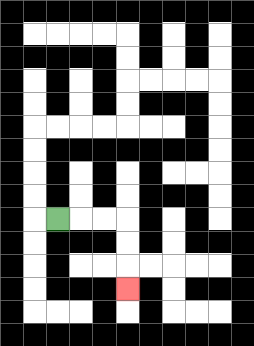{'start': '[2, 9]', 'end': '[5, 12]', 'path_directions': 'R,R,R,D,D,D', 'path_coordinates': '[[2, 9], [3, 9], [4, 9], [5, 9], [5, 10], [5, 11], [5, 12]]'}